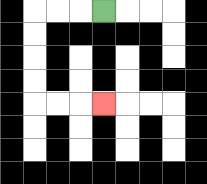{'start': '[4, 0]', 'end': '[4, 4]', 'path_directions': 'L,L,L,D,D,D,D,R,R,R', 'path_coordinates': '[[4, 0], [3, 0], [2, 0], [1, 0], [1, 1], [1, 2], [1, 3], [1, 4], [2, 4], [3, 4], [4, 4]]'}